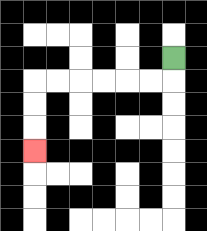{'start': '[7, 2]', 'end': '[1, 6]', 'path_directions': 'D,L,L,L,L,L,L,D,D,D', 'path_coordinates': '[[7, 2], [7, 3], [6, 3], [5, 3], [4, 3], [3, 3], [2, 3], [1, 3], [1, 4], [1, 5], [1, 6]]'}